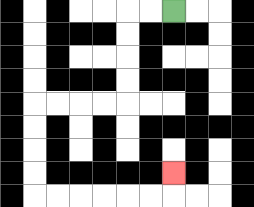{'start': '[7, 0]', 'end': '[7, 7]', 'path_directions': 'L,L,D,D,D,D,L,L,L,L,D,D,D,D,R,R,R,R,R,R,U', 'path_coordinates': '[[7, 0], [6, 0], [5, 0], [5, 1], [5, 2], [5, 3], [5, 4], [4, 4], [3, 4], [2, 4], [1, 4], [1, 5], [1, 6], [1, 7], [1, 8], [2, 8], [3, 8], [4, 8], [5, 8], [6, 8], [7, 8], [7, 7]]'}